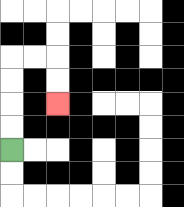{'start': '[0, 6]', 'end': '[2, 4]', 'path_directions': 'U,U,U,U,R,R,D,D', 'path_coordinates': '[[0, 6], [0, 5], [0, 4], [0, 3], [0, 2], [1, 2], [2, 2], [2, 3], [2, 4]]'}